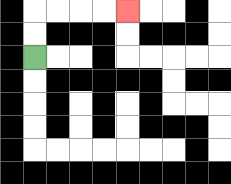{'start': '[1, 2]', 'end': '[5, 0]', 'path_directions': 'U,U,R,R,R,R', 'path_coordinates': '[[1, 2], [1, 1], [1, 0], [2, 0], [3, 0], [4, 0], [5, 0]]'}